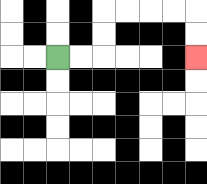{'start': '[2, 2]', 'end': '[8, 2]', 'path_directions': 'R,R,U,U,R,R,R,R,D,D', 'path_coordinates': '[[2, 2], [3, 2], [4, 2], [4, 1], [4, 0], [5, 0], [6, 0], [7, 0], [8, 0], [8, 1], [8, 2]]'}